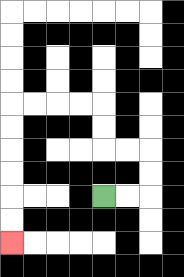{'start': '[4, 8]', 'end': '[0, 10]', 'path_directions': 'R,R,U,U,L,L,U,U,L,L,L,L,D,D,D,D,D,D', 'path_coordinates': '[[4, 8], [5, 8], [6, 8], [6, 7], [6, 6], [5, 6], [4, 6], [4, 5], [4, 4], [3, 4], [2, 4], [1, 4], [0, 4], [0, 5], [0, 6], [0, 7], [0, 8], [0, 9], [0, 10]]'}